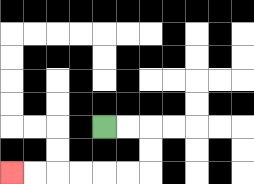{'start': '[4, 5]', 'end': '[0, 7]', 'path_directions': 'R,R,D,D,L,L,L,L,L,L', 'path_coordinates': '[[4, 5], [5, 5], [6, 5], [6, 6], [6, 7], [5, 7], [4, 7], [3, 7], [2, 7], [1, 7], [0, 7]]'}